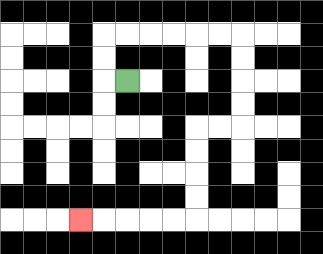{'start': '[5, 3]', 'end': '[3, 9]', 'path_directions': 'L,U,U,R,R,R,R,R,R,D,D,D,D,L,L,D,D,D,D,L,L,L,L,L', 'path_coordinates': '[[5, 3], [4, 3], [4, 2], [4, 1], [5, 1], [6, 1], [7, 1], [8, 1], [9, 1], [10, 1], [10, 2], [10, 3], [10, 4], [10, 5], [9, 5], [8, 5], [8, 6], [8, 7], [8, 8], [8, 9], [7, 9], [6, 9], [5, 9], [4, 9], [3, 9]]'}